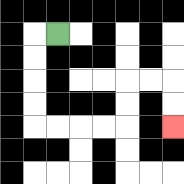{'start': '[2, 1]', 'end': '[7, 5]', 'path_directions': 'L,D,D,D,D,R,R,R,R,U,U,R,R,D,D', 'path_coordinates': '[[2, 1], [1, 1], [1, 2], [1, 3], [1, 4], [1, 5], [2, 5], [3, 5], [4, 5], [5, 5], [5, 4], [5, 3], [6, 3], [7, 3], [7, 4], [7, 5]]'}